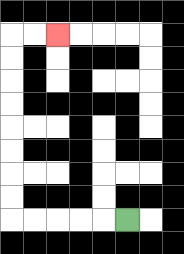{'start': '[5, 9]', 'end': '[2, 1]', 'path_directions': 'L,L,L,L,L,U,U,U,U,U,U,U,U,R,R', 'path_coordinates': '[[5, 9], [4, 9], [3, 9], [2, 9], [1, 9], [0, 9], [0, 8], [0, 7], [0, 6], [0, 5], [0, 4], [0, 3], [0, 2], [0, 1], [1, 1], [2, 1]]'}